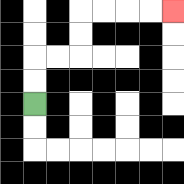{'start': '[1, 4]', 'end': '[7, 0]', 'path_directions': 'U,U,R,R,U,U,R,R,R,R', 'path_coordinates': '[[1, 4], [1, 3], [1, 2], [2, 2], [3, 2], [3, 1], [3, 0], [4, 0], [5, 0], [6, 0], [7, 0]]'}